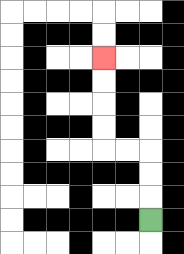{'start': '[6, 9]', 'end': '[4, 2]', 'path_directions': 'U,U,U,L,L,U,U,U,U', 'path_coordinates': '[[6, 9], [6, 8], [6, 7], [6, 6], [5, 6], [4, 6], [4, 5], [4, 4], [4, 3], [4, 2]]'}